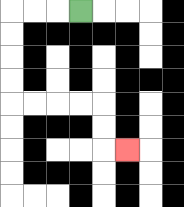{'start': '[3, 0]', 'end': '[5, 6]', 'path_directions': 'L,L,L,D,D,D,D,R,R,R,R,D,D,R', 'path_coordinates': '[[3, 0], [2, 0], [1, 0], [0, 0], [0, 1], [0, 2], [0, 3], [0, 4], [1, 4], [2, 4], [3, 4], [4, 4], [4, 5], [4, 6], [5, 6]]'}